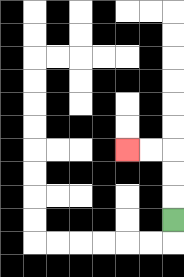{'start': '[7, 9]', 'end': '[5, 6]', 'path_directions': 'U,U,U,L,L', 'path_coordinates': '[[7, 9], [7, 8], [7, 7], [7, 6], [6, 6], [5, 6]]'}